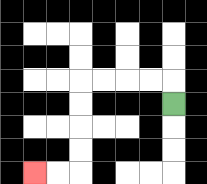{'start': '[7, 4]', 'end': '[1, 7]', 'path_directions': 'U,L,L,L,L,D,D,D,D,L,L', 'path_coordinates': '[[7, 4], [7, 3], [6, 3], [5, 3], [4, 3], [3, 3], [3, 4], [3, 5], [3, 6], [3, 7], [2, 7], [1, 7]]'}